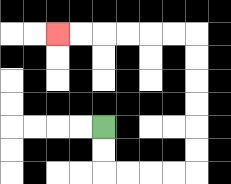{'start': '[4, 5]', 'end': '[2, 1]', 'path_directions': 'D,D,R,R,R,R,U,U,U,U,U,U,L,L,L,L,L,L', 'path_coordinates': '[[4, 5], [4, 6], [4, 7], [5, 7], [6, 7], [7, 7], [8, 7], [8, 6], [8, 5], [8, 4], [8, 3], [8, 2], [8, 1], [7, 1], [6, 1], [5, 1], [4, 1], [3, 1], [2, 1]]'}